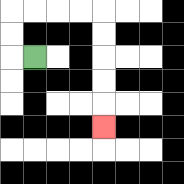{'start': '[1, 2]', 'end': '[4, 5]', 'path_directions': 'L,U,U,R,R,R,R,D,D,D,D,D', 'path_coordinates': '[[1, 2], [0, 2], [0, 1], [0, 0], [1, 0], [2, 0], [3, 0], [4, 0], [4, 1], [4, 2], [4, 3], [4, 4], [4, 5]]'}